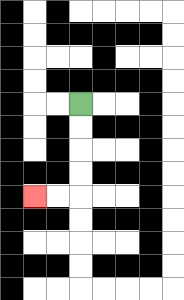{'start': '[3, 4]', 'end': '[1, 8]', 'path_directions': 'D,D,D,D,L,L', 'path_coordinates': '[[3, 4], [3, 5], [3, 6], [3, 7], [3, 8], [2, 8], [1, 8]]'}